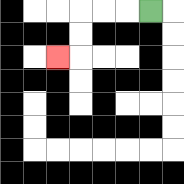{'start': '[6, 0]', 'end': '[2, 2]', 'path_directions': 'L,L,L,D,D,L', 'path_coordinates': '[[6, 0], [5, 0], [4, 0], [3, 0], [3, 1], [3, 2], [2, 2]]'}